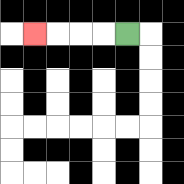{'start': '[5, 1]', 'end': '[1, 1]', 'path_directions': 'L,L,L,L', 'path_coordinates': '[[5, 1], [4, 1], [3, 1], [2, 1], [1, 1]]'}